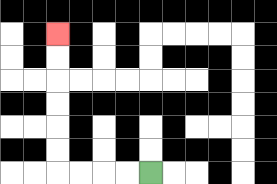{'start': '[6, 7]', 'end': '[2, 1]', 'path_directions': 'L,L,L,L,U,U,U,U,U,U', 'path_coordinates': '[[6, 7], [5, 7], [4, 7], [3, 7], [2, 7], [2, 6], [2, 5], [2, 4], [2, 3], [2, 2], [2, 1]]'}